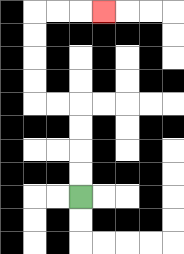{'start': '[3, 8]', 'end': '[4, 0]', 'path_directions': 'U,U,U,U,L,L,U,U,U,U,R,R,R', 'path_coordinates': '[[3, 8], [3, 7], [3, 6], [3, 5], [3, 4], [2, 4], [1, 4], [1, 3], [1, 2], [1, 1], [1, 0], [2, 0], [3, 0], [4, 0]]'}